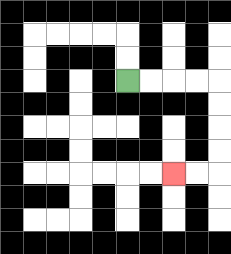{'start': '[5, 3]', 'end': '[7, 7]', 'path_directions': 'R,R,R,R,D,D,D,D,L,L', 'path_coordinates': '[[5, 3], [6, 3], [7, 3], [8, 3], [9, 3], [9, 4], [9, 5], [9, 6], [9, 7], [8, 7], [7, 7]]'}